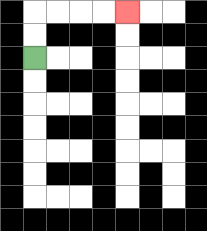{'start': '[1, 2]', 'end': '[5, 0]', 'path_directions': 'U,U,R,R,R,R', 'path_coordinates': '[[1, 2], [1, 1], [1, 0], [2, 0], [3, 0], [4, 0], [5, 0]]'}